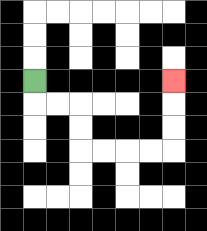{'start': '[1, 3]', 'end': '[7, 3]', 'path_directions': 'D,R,R,D,D,R,R,R,R,U,U,U', 'path_coordinates': '[[1, 3], [1, 4], [2, 4], [3, 4], [3, 5], [3, 6], [4, 6], [5, 6], [6, 6], [7, 6], [7, 5], [7, 4], [7, 3]]'}